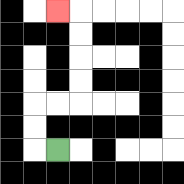{'start': '[2, 6]', 'end': '[2, 0]', 'path_directions': 'L,U,U,R,R,U,U,U,U,L', 'path_coordinates': '[[2, 6], [1, 6], [1, 5], [1, 4], [2, 4], [3, 4], [3, 3], [3, 2], [3, 1], [3, 0], [2, 0]]'}